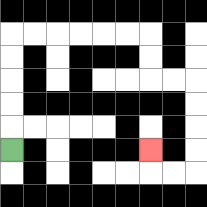{'start': '[0, 6]', 'end': '[6, 6]', 'path_directions': 'U,U,U,U,U,R,R,R,R,R,R,D,D,R,R,D,D,D,D,L,L,U', 'path_coordinates': '[[0, 6], [0, 5], [0, 4], [0, 3], [0, 2], [0, 1], [1, 1], [2, 1], [3, 1], [4, 1], [5, 1], [6, 1], [6, 2], [6, 3], [7, 3], [8, 3], [8, 4], [8, 5], [8, 6], [8, 7], [7, 7], [6, 7], [6, 6]]'}